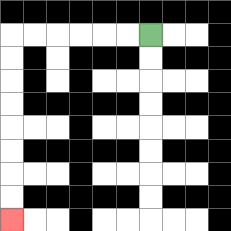{'start': '[6, 1]', 'end': '[0, 9]', 'path_directions': 'L,L,L,L,L,L,D,D,D,D,D,D,D,D', 'path_coordinates': '[[6, 1], [5, 1], [4, 1], [3, 1], [2, 1], [1, 1], [0, 1], [0, 2], [0, 3], [0, 4], [0, 5], [0, 6], [0, 7], [0, 8], [0, 9]]'}